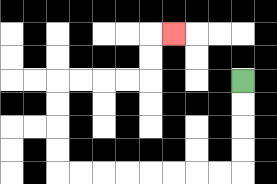{'start': '[10, 3]', 'end': '[7, 1]', 'path_directions': 'D,D,D,D,L,L,L,L,L,L,L,L,U,U,U,U,R,R,R,R,U,U,R', 'path_coordinates': '[[10, 3], [10, 4], [10, 5], [10, 6], [10, 7], [9, 7], [8, 7], [7, 7], [6, 7], [5, 7], [4, 7], [3, 7], [2, 7], [2, 6], [2, 5], [2, 4], [2, 3], [3, 3], [4, 3], [5, 3], [6, 3], [6, 2], [6, 1], [7, 1]]'}